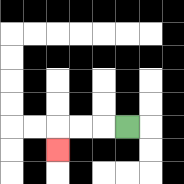{'start': '[5, 5]', 'end': '[2, 6]', 'path_directions': 'L,L,L,D', 'path_coordinates': '[[5, 5], [4, 5], [3, 5], [2, 5], [2, 6]]'}